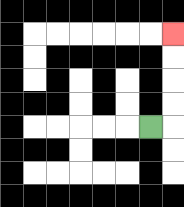{'start': '[6, 5]', 'end': '[7, 1]', 'path_directions': 'R,U,U,U,U', 'path_coordinates': '[[6, 5], [7, 5], [7, 4], [7, 3], [7, 2], [7, 1]]'}